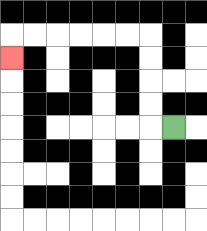{'start': '[7, 5]', 'end': '[0, 2]', 'path_directions': 'L,U,U,U,U,L,L,L,L,L,L,D', 'path_coordinates': '[[7, 5], [6, 5], [6, 4], [6, 3], [6, 2], [6, 1], [5, 1], [4, 1], [3, 1], [2, 1], [1, 1], [0, 1], [0, 2]]'}